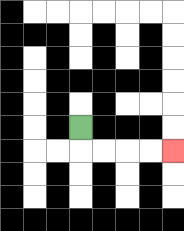{'start': '[3, 5]', 'end': '[7, 6]', 'path_directions': 'D,R,R,R,R', 'path_coordinates': '[[3, 5], [3, 6], [4, 6], [5, 6], [6, 6], [7, 6]]'}